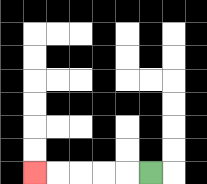{'start': '[6, 7]', 'end': '[1, 7]', 'path_directions': 'L,L,L,L,L', 'path_coordinates': '[[6, 7], [5, 7], [4, 7], [3, 7], [2, 7], [1, 7]]'}